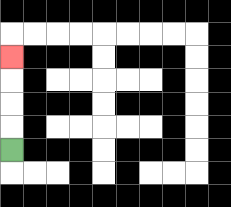{'start': '[0, 6]', 'end': '[0, 2]', 'path_directions': 'U,U,U,U', 'path_coordinates': '[[0, 6], [0, 5], [0, 4], [0, 3], [0, 2]]'}